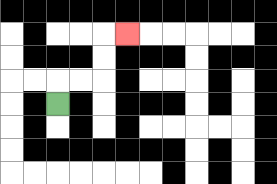{'start': '[2, 4]', 'end': '[5, 1]', 'path_directions': 'U,R,R,U,U,R', 'path_coordinates': '[[2, 4], [2, 3], [3, 3], [4, 3], [4, 2], [4, 1], [5, 1]]'}